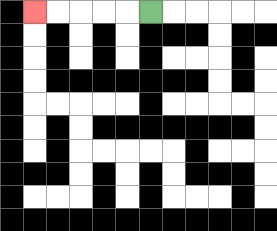{'start': '[6, 0]', 'end': '[1, 0]', 'path_directions': 'L,L,L,L,L', 'path_coordinates': '[[6, 0], [5, 0], [4, 0], [3, 0], [2, 0], [1, 0]]'}